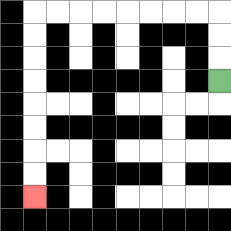{'start': '[9, 3]', 'end': '[1, 8]', 'path_directions': 'U,U,U,L,L,L,L,L,L,L,L,D,D,D,D,D,D,D,D', 'path_coordinates': '[[9, 3], [9, 2], [9, 1], [9, 0], [8, 0], [7, 0], [6, 0], [5, 0], [4, 0], [3, 0], [2, 0], [1, 0], [1, 1], [1, 2], [1, 3], [1, 4], [1, 5], [1, 6], [1, 7], [1, 8]]'}